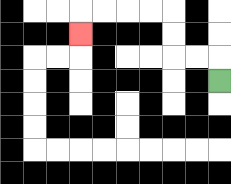{'start': '[9, 3]', 'end': '[3, 1]', 'path_directions': 'U,L,L,U,U,L,L,L,L,D', 'path_coordinates': '[[9, 3], [9, 2], [8, 2], [7, 2], [7, 1], [7, 0], [6, 0], [5, 0], [4, 0], [3, 0], [3, 1]]'}